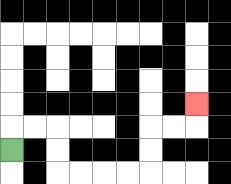{'start': '[0, 6]', 'end': '[8, 4]', 'path_directions': 'U,R,R,D,D,R,R,R,R,U,U,R,R,U', 'path_coordinates': '[[0, 6], [0, 5], [1, 5], [2, 5], [2, 6], [2, 7], [3, 7], [4, 7], [5, 7], [6, 7], [6, 6], [6, 5], [7, 5], [8, 5], [8, 4]]'}